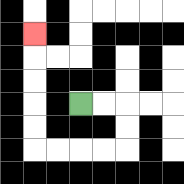{'start': '[3, 4]', 'end': '[1, 1]', 'path_directions': 'R,R,D,D,L,L,L,L,U,U,U,U,U', 'path_coordinates': '[[3, 4], [4, 4], [5, 4], [5, 5], [5, 6], [4, 6], [3, 6], [2, 6], [1, 6], [1, 5], [1, 4], [1, 3], [1, 2], [1, 1]]'}